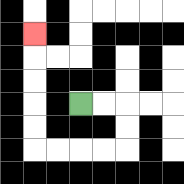{'start': '[3, 4]', 'end': '[1, 1]', 'path_directions': 'R,R,D,D,L,L,L,L,U,U,U,U,U', 'path_coordinates': '[[3, 4], [4, 4], [5, 4], [5, 5], [5, 6], [4, 6], [3, 6], [2, 6], [1, 6], [1, 5], [1, 4], [1, 3], [1, 2], [1, 1]]'}